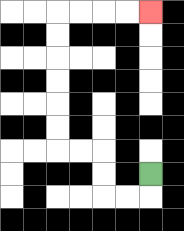{'start': '[6, 7]', 'end': '[6, 0]', 'path_directions': 'D,L,L,U,U,L,L,U,U,U,U,U,U,R,R,R,R', 'path_coordinates': '[[6, 7], [6, 8], [5, 8], [4, 8], [4, 7], [4, 6], [3, 6], [2, 6], [2, 5], [2, 4], [2, 3], [2, 2], [2, 1], [2, 0], [3, 0], [4, 0], [5, 0], [6, 0]]'}